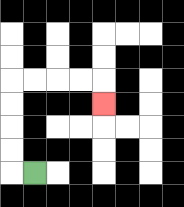{'start': '[1, 7]', 'end': '[4, 4]', 'path_directions': 'L,U,U,U,U,R,R,R,R,D', 'path_coordinates': '[[1, 7], [0, 7], [0, 6], [0, 5], [0, 4], [0, 3], [1, 3], [2, 3], [3, 3], [4, 3], [4, 4]]'}